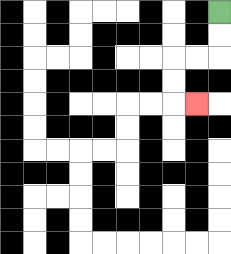{'start': '[9, 0]', 'end': '[8, 4]', 'path_directions': 'D,D,L,L,D,D,R', 'path_coordinates': '[[9, 0], [9, 1], [9, 2], [8, 2], [7, 2], [7, 3], [7, 4], [8, 4]]'}